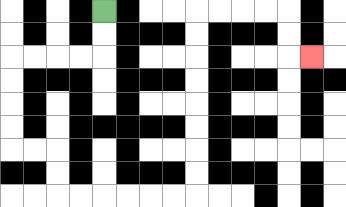{'start': '[4, 0]', 'end': '[13, 2]', 'path_directions': 'D,D,L,L,L,L,D,D,D,D,R,R,D,D,R,R,R,R,R,R,U,U,U,U,U,U,U,U,R,R,R,R,D,D,R', 'path_coordinates': '[[4, 0], [4, 1], [4, 2], [3, 2], [2, 2], [1, 2], [0, 2], [0, 3], [0, 4], [0, 5], [0, 6], [1, 6], [2, 6], [2, 7], [2, 8], [3, 8], [4, 8], [5, 8], [6, 8], [7, 8], [8, 8], [8, 7], [8, 6], [8, 5], [8, 4], [8, 3], [8, 2], [8, 1], [8, 0], [9, 0], [10, 0], [11, 0], [12, 0], [12, 1], [12, 2], [13, 2]]'}